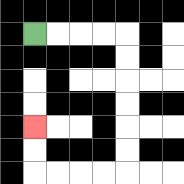{'start': '[1, 1]', 'end': '[1, 5]', 'path_directions': 'R,R,R,R,D,D,D,D,D,D,L,L,L,L,U,U', 'path_coordinates': '[[1, 1], [2, 1], [3, 1], [4, 1], [5, 1], [5, 2], [5, 3], [5, 4], [5, 5], [5, 6], [5, 7], [4, 7], [3, 7], [2, 7], [1, 7], [1, 6], [1, 5]]'}